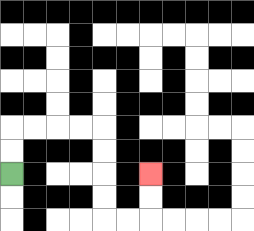{'start': '[0, 7]', 'end': '[6, 7]', 'path_directions': 'U,U,R,R,R,R,D,D,D,D,R,R,U,U', 'path_coordinates': '[[0, 7], [0, 6], [0, 5], [1, 5], [2, 5], [3, 5], [4, 5], [4, 6], [4, 7], [4, 8], [4, 9], [5, 9], [6, 9], [6, 8], [6, 7]]'}